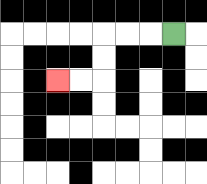{'start': '[7, 1]', 'end': '[2, 3]', 'path_directions': 'L,L,L,D,D,L,L', 'path_coordinates': '[[7, 1], [6, 1], [5, 1], [4, 1], [4, 2], [4, 3], [3, 3], [2, 3]]'}